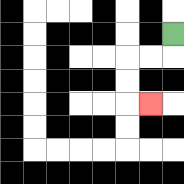{'start': '[7, 1]', 'end': '[6, 4]', 'path_directions': 'D,L,L,D,D,R', 'path_coordinates': '[[7, 1], [7, 2], [6, 2], [5, 2], [5, 3], [5, 4], [6, 4]]'}